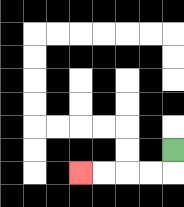{'start': '[7, 6]', 'end': '[3, 7]', 'path_directions': 'D,L,L,L,L', 'path_coordinates': '[[7, 6], [7, 7], [6, 7], [5, 7], [4, 7], [3, 7]]'}